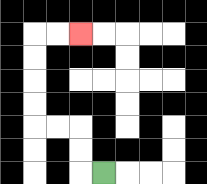{'start': '[4, 7]', 'end': '[3, 1]', 'path_directions': 'L,U,U,L,L,U,U,U,U,R,R', 'path_coordinates': '[[4, 7], [3, 7], [3, 6], [3, 5], [2, 5], [1, 5], [1, 4], [1, 3], [1, 2], [1, 1], [2, 1], [3, 1]]'}